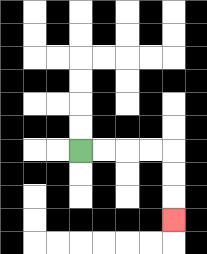{'start': '[3, 6]', 'end': '[7, 9]', 'path_directions': 'R,R,R,R,D,D,D', 'path_coordinates': '[[3, 6], [4, 6], [5, 6], [6, 6], [7, 6], [7, 7], [7, 8], [7, 9]]'}